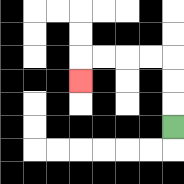{'start': '[7, 5]', 'end': '[3, 3]', 'path_directions': 'U,U,U,L,L,L,L,D', 'path_coordinates': '[[7, 5], [7, 4], [7, 3], [7, 2], [6, 2], [5, 2], [4, 2], [3, 2], [3, 3]]'}